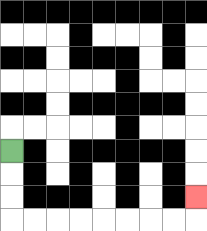{'start': '[0, 6]', 'end': '[8, 8]', 'path_directions': 'D,D,D,R,R,R,R,R,R,R,R,U', 'path_coordinates': '[[0, 6], [0, 7], [0, 8], [0, 9], [1, 9], [2, 9], [3, 9], [4, 9], [5, 9], [6, 9], [7, 9], [8, 9], [8, 8]]'}